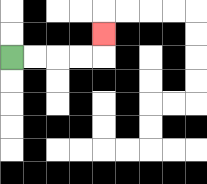{'start': '[0, 2]', 'end': '[4, 1]', 'path_directions': 'R,R,R,R,U', 'path_coordinates': '[[0, 2], [1, 2], [2, 2], [3, 2], [4, 2], [4, 1]]'}